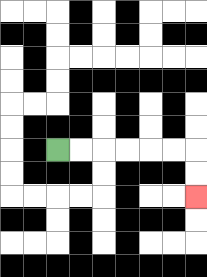{'start': '[2, 6]', 'end': '[8, 8]', 'path_directions': 'R,R,R,R,R,R,D,D', 'path_coordinates': '[[2, 6], [3, 6], [4, 6], [5, 6], [6, 6], [7, 6], [8, 6], [8, 7], [8, 8]]'}